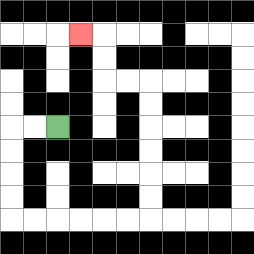{'start': '[2, 5]', 'end': '[3, 1]', 'path_directions': 'L,L,D,D,D,D,R,R,R,R,R,R,U,U,U,U,U,U,L,L,U,U,L', 'path_coordinates': '[[2, 5], [1, 5], [0, 5], [0, 6], [0, 7], [0, 8], [0, 9], [1, 9], [2, 9], [3, 9], [4, 9], [5, 9], [6, 9], [6, 8], [6, 7], [6, 6], [6, 5], [6, 4], [6, 3], [5, 3], [4, 3], [4, 2], [4, 1], [3, 1]]'}